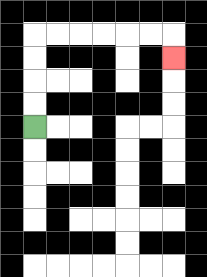{'start': '[1, 5]', 'end': '[7, 2]', 'path_directions': 'U,U,U,U,R,R,R,R,R,R,D', 'path_coordinates': '[[1, 5], [1, 4], [1, 3], [1, 2], [1, 1], [2, 1], [3, 1], [4, 1], [5, 1], [6, 1], [7, 1], [7, 2]]'}